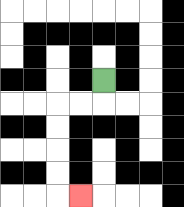{'start': '[4, 3]', 'end': '[3, 8]', 'path_directions': 'D,L,L,D,D,D,D,R', 'path_coordinates': '[[4, 3], [4, 4], [3, 4], [2, 4], [2, 5], [2, 6], [2, 7], [2, 8], [3, 8]]'}